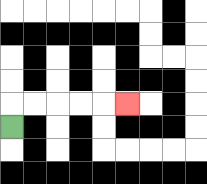{'start': '[0, 5]', 'end': '[5, 4]', 'path_directions': 'U,R,R,R,R,R', 'path_coordinates': '[[0, 5], [0, 4], [1, 4], [2, 4], [3, 4], [4, 4], [5, 4]]'}